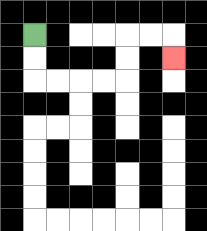{'start': '[1, 1]', 'end': '[7, 2]', 'path_directions': 'D,D,R,R,R,R,U,U,R,R,D', 'path_coordinates': '[[1, 1], [1, 2], [1, 3], [2, 3], [3, 3], [4, 3], [5, 3], [5, 2], [5, 1], [6, 1], [7, 1], [7, 2]]'}